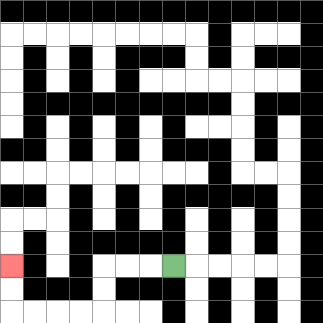{'start': '[7, 11]', 'end': '[0, 11]', 'path_directions': 'L,L,L,D,D,L,L,L,L,U,U', 'path_coordinates': '[[7, 11], [6, 11], [5, 11], [4, 11], [4, 12], [4, 13], [3, 13], [2, 13], [1, 13], [0, 13], [0, 12], [0, 11]]'}